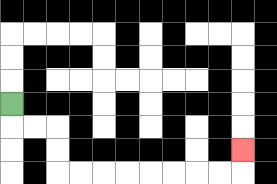{'start': '[0, 4]', 'end': '[10, 6]', 'path_directions': 'D,R,R,D,D,R,R,R,R,R,R,R,R,U', 'path_coordinates': '[[0, 4], [0, 5], [1, 5], [2, 5], [2, 6], [2, 7], [3, 7], [4, 7], [5, 7], [6, 7], [7, 7], [8, 7], [9, 7], [10, 7], [10, 6]]'}